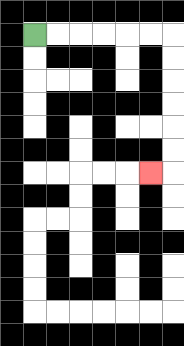{'start': '[1, 1]', 'end': '[6, 7]', 'path_directions': 'R,R,R,R,R,R,D,D,D,D,D,D,L', 'path_coordinates': '[[1, 1], [2, 1], [3, 1], [4, 1], [5, 1], [6, 1], [7, 1], [7, 2], [7, 3], [7, 4], [7, 5], [7, 6], [7, 7], [6, 7]]'}